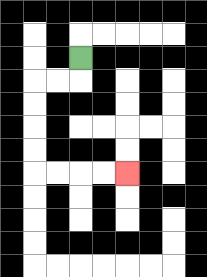{'start': '[3, 2]', 'end': '[5, 7]', 'path_directions': 'D,L,L,D,D,D,D,R,R,R,R', 'path_coordinates': '[[3, 2], [3, 3], [2, 3], [1, 3], [1, 4], [1, 5], [1, 6], [1, 7], [2, 7], [3, 7], [4, 7], [5, 7]]'}